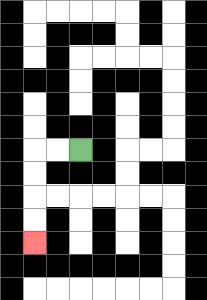{'start': '[3, 6]', 'end': '[1, 10]', 'path_directions': 'L,L,D,D,D,D', 'path_coordinates': '[[3, 6], [2, 6], [1, 6], [1, 7], [1, 8], [1, 9], [1, 10]]'}